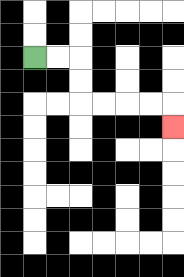{'start': '[1, 2]', 'end': '[7, 5]', 'path_directions': 'R,R,D,D,R,R,R,R,D', 'path_coordinates': '[[1, 2], [2, 2], [3, 2], [3, 3], [3, 4], [4, 4], [5, 4], [6, 4], [7, 4], [7, 5]]'}